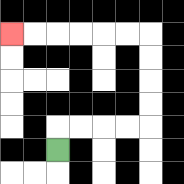{'start': '[2, 6]', 'end': '[0, 1]', 'path_directions': 'U,R,R,R,R,U,U,U,U,L,L,L,L,L,L', 'path_coordinates': '[[2, 6], [2, 5], [3, 5], [4, 5], [5, 5], [6, 5], [6, 4], [6, 3], [6, 2], [6, 1], [5, 1], [4, 1], [3, 1], [2, 1], [1, 1], [0, 1]]'}